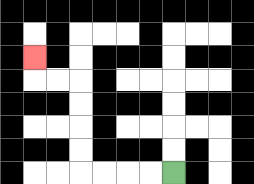{'start': '[7, 7]', 'end': '[1, 2]', 'path_directions': 'L,L,L,L,U,U,U,U,L,L,U', 'path_coordinates': '[[7, 7], [6, 7], [5, 7], [4, 7], [3, 7], [3, 6], [3, 5], [3, 4], [3, 3], [2, 3], [1, 3], [1, 2]]'}